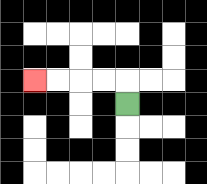{'start': '[5, 4]', 'end': '[1, 3]', 'path_directions': 'U,L,L,L,L', 'path_coordinates': '[[5, 4], [5, 3], [4, 3], [3, 3], [2, 3], [1, 3]]'}